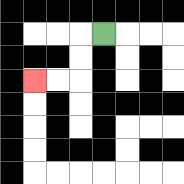{'start': '[4, 1]', 'end': '[1, 3]', 'path_directions': 'L,D,D,L,L', 'path_coordinates': '[[4, 1], [3, 1], [3, 2], [3, 3], [2, 3], [1, 3]]'}